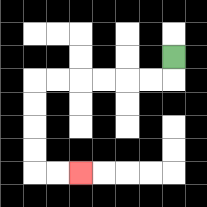{'start': '[7, 2]', 'end': '[3, 7]', 'path_directions': 'D,L,L,L,L,L,L,D,D,D,D,R,R', 'path_coordinates': '[[7, 2], [7, 3], [6, 3], [5, 3], [4, 3], [3, 3], [2, 3], [1, 3], [1, 4], [1, 5], [1, 6], [1, 7], [2, 7], [3, 7]]'}